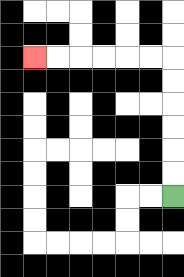{'start': '[7, 8]', 'end': '[1, 2]', 'path_directions': 'U,U,U,U,U,U,L,L,L,L,L,L', 'path_coordinates': '[[7, 8], [7, 7], [7, 6], [7, 5], [7, 4], [7, 3], [7, 2], [6, 2], [5, 2], [4, 2], [3, 2], [2, 2], [1, 2]]'}